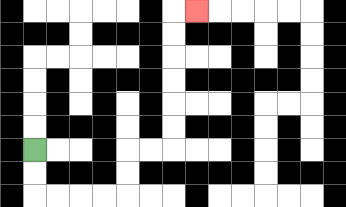{'start': '[1, 6]', 'end': '[8, 0]', 'path_directions': 'D,D,R,R,R,R,U,U,R,R,U,U,U,U,U,U,R', 'path_coordinates': '[[1, 6], [1, 7], [1, 8], [2, 8], [3, 8], [4, 8], [5, 8], [5, 7], [5, 6], [6, 6], [7, 6], [7, 5], [7, 4], [7, 3], [7, 2], [7, 1], [7, 0], [8, 0]]'}